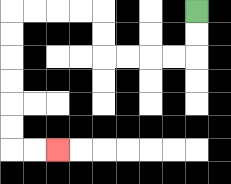{'start': '[8, 0]', 'end': '[2, 6]', 'path_directions': 'D,D,L,L,L,L,U,U,L,L,L,L,D,D,D,D,D,D,R,R', 'path_coordinates': '[[8, 0], [8, 1], [8, 2], [7, 2], [6, 2], [5, 2], [4, 2], [4, 1], [4, 0], [3, 0], [2, 0], [1, 0], [0, 0], [0, 1], [0, 2], [0, 3], [0, 4], [0, 5], [0, 6], [1, 6], [2, 6]]'}